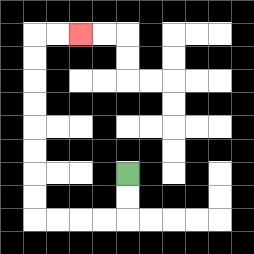{'start': '[5, 7]', 'end': '[3, 1]', 'path_directions': 'D,D,L,L,L,L,U,U,U,U,U,U,U,U,R,R', 'path_coordinates': '[[5, 7], [5, 8], [5, 9], [4, 9], [3, 9], [2, 9], [1, 9], [1, 8], [1, 7], [1, 6], [1, 5], [1, 4], [1, 3], [1, 2], [1, 1], [2, 1], [3, 1]]'}